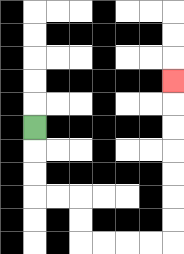{'start': '[1, 5]', 'end': '[7, 3]', 'path_directions': 'D,D,D,R,R,D,D,R,R,R,R,U,U,U,U,U,U,U', 'path_coordinates': '[[1, 5], [1, 6], [1, 7], [1, 8], [2, 8], [3, 8], [3, 9], [3, 10], [4, 10], [5, 10], [6, 10], [7, 10], [7, 9], [7, 8], [7, 7], [7, 6], [7, 5], [7, 4], [7, 3]]'}